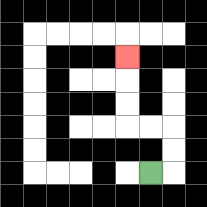{'start': '[6, 7]', 'end': '[5, 2]', 'path_directions': 'R,U,U,L,L,U,U,U', 'path_coordinates': '[[6, 7], [7, 7], [7, 6], [7, 5], [6, 5], [5, 5], [5, 4], [5, 3], [5, 2]]'}